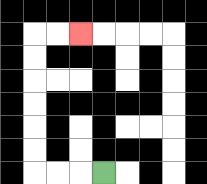{'start': '[4, 7]', 'end': '[3, 1]', 'path_directions': 'L,L,L,U,U,U,U,U,U,R,R', 'path_coordinates': '[[4, 7], [3, 7], [2, 7], [1, 7], [1, 6], [1, 5], [1, 4], [1, 3], [1, 2], [1, 1], [2, 1], [3, 1]]'}